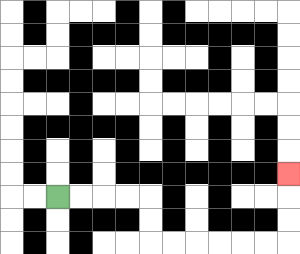{'start': '[2, 8]', 'end': '[12, 7]', 'path_directions': 'R,R,R,R,D,D,R,R,R,R,R,R,U,U,U', 'path_coordinates': '[[2, 8], [3, 8], [4, 8], [5, 8], [6, 8], [6, 9], [6, 10], [7, 10], [8, 10], [9, 10], [10, 10], [11, 10], [12, 10], [12, 9], [12, 8], [12, 7]]'}